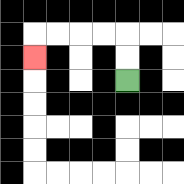{'start': '[5, 3]', 'end': '[1, 2]', 'path_directions': 'U,U,L,L,L,L,D', 'path_coordinates': '[[5, 3], [5, 2], [5, 1], [4, 1], [3, 1], [2, 1], [1, 1], [1, 2]]'}